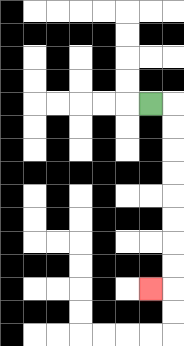{'start': '[6, 4]', 'end': '[6, 12]', 'path_directions': 'R,D,D,D,D,D,D,D,D,L', 'path_coordinates': '[[6, 4], [7, 4], [7, 5], [7, 6], [7, 7], [7, 8], [7, 9], [7, 10], [7, 11], [7, 12], [6, 12]]'}